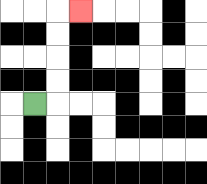{'start': '[1, 4]', 'end': '[3, 0]', 'path_directions': 'R,U,U,U,U,R', 'path_coordinates': '[[1, 4], [2, 4], [2, 3], [2, 2], [2, 1], [2, 0], [3, 0]]'}